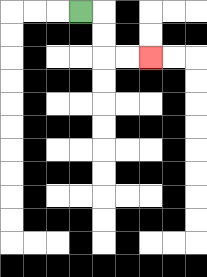{'start': '[3, 0]', 'end': '[6, 2]', 'path_directions': 'R,D,D,R,R', 'path_coordinates': '[[3, 0], [4, 0], [4, 1], [4, 2], [5, 2], [6, 2]]'}